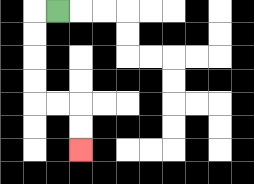{'start': '[2, 0]', 'end': '[3, 6]', 'path_directions': 'L,D,D,D,D,R,R,D,D', 'path_coordinates': '[[2, 0], [1, 0], [1, 1], [1, 2], [1, 3], [1, 4], [2, 4], [3, 4], [3, 5], [3, 6]]'}